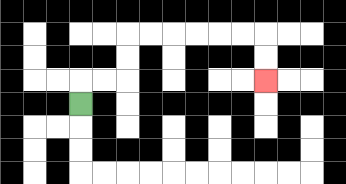{'start': '[3, 4]', 'end': '[11, 3]', 'path_directions': 'U,R,R,U,U,R,R,R,R,R,R,D,D', 'path_coordinates': '[[3, 4], [3, 3], [4, 3], [5, 3], [5, 2], [5, 1], [6, 1], [7, 1], [8, 1], [9, 1], [10, 1], [11, 1], [11, 2], [11, 3]]'}